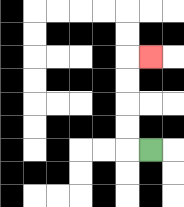{'start': '[6, 6]', 'end': '[6, 2]', 'path_directions': 'L,U,U,U,U,R', 'path_coordinates': '[[6, 6], [5, 6], [5, 5], [5, 4], [5, 3], [5, 2], [6, 2]]'}